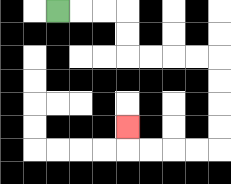{'start': '[2, 0]', 'end': '[5, 5]', 'path_directions': 'R,R,R,D,D,R,R,R,R,D,D,D,D,L,L,L,L,U', 'path_coordinates': '[[2, 0], [3, 0], [4, 0], [5, 0], [5, 1], [5, 2], [6, 2], [7, 2], [8, 2], [9, 2], [9, 3], [9, 4], [9, 5], [9, 6], [8, 6], [7, 6], [6, 6], [5, 6], [5, 5]]'}